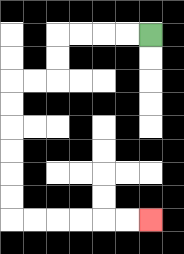{'start': '[6, 1]', 'end': '[6, 9]', 'path_directions': 'L,L,L,L,D,D,L,L,D,D,D,D,D,D,R,R,R,R,R,R', 'path_coordinates': '[[6, 1], [5, 1], [4, 1], [3, 1], [2, 1], [2, 2], [2, 3], [1, 3], [0, 3], [0, 4], [0, 5], [0, 6], [0, 7], [0, 8], [0, 9], [1, 9], [2, 9], [3, 9], [4, 9], [5, 9], [6, 9]]'}